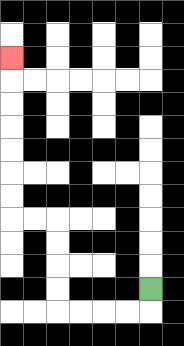{'start': '[6, 12]', 'end': '[0, 2]', 'path_directions': 'D,L,L,L,L,U,U,U,U,L,L,U,U,U,U,U,U,U', 'path_coordinates': '[[6, 12], [6, 13], [5, 13], [4, 13], [3, 13], [2, 13], [2, 12], [2, 11], [2, 10], [2, 9], [1, 9], [0, 9], [0, 8], [0, 7], [0, 6], [0, 5], [0, 4], [0, 3], [0, 2]]'}